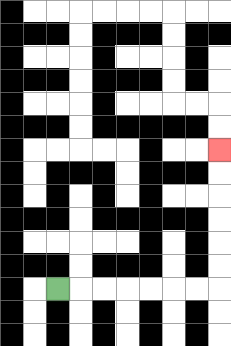{'start': '[2, 12]', 'end': '[9, 6]', 'path_directions': 'R,R,R,R,R,R,R,U,U,U,U,U,U', 'path_coordinates': '[[2, 12], [3, 12], [4, 12], [5, 12], [6, 12], [7, 12], [8, 12], [9, 12], [9, 11], [9, 10], [9, 9], [9, 8], [9, 7], [9, 6]]'}